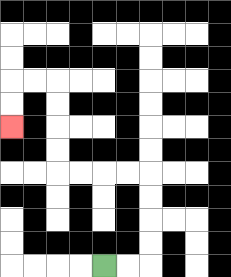{'start': '[4, 11]', 'end': '[0, 5]', 'path_directions': 'R,R,U,U,U,U,L,L,L,L,U,U,U,U,L,L,D,D', 'path_coordinates': '[[4, 11], [5, 11], [6, 11], [6, 10], [6, 9], [6, 8], [6, 7], [5, 7], [4, 7], [3, 7], [2, 7], [2, 6], [2, 5], [2, 4], [2, 3], [1, 3], [0, 3], [0, 4], [0, 5]]'}